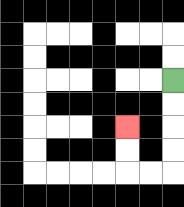{'start': '[7, 3]', 'end': '[5, 5]', 'path_directions': 'D,D,D,D,L,L,U,U', 'path_coordinates': '[[7, 3], [7, 4], [7, 5], [7, 6], [7, 7], [6, 7], [5, 7], [5, 6], [5, 5]]'}